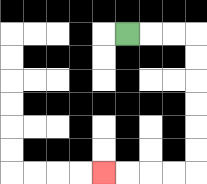{'start': '[5, 1]', 'end': '[4, 7]', 'path_directions': 'R,R,R,D,D,D,D,D,D,L,L,L,L', 'path_coordinates': '[[5, 1], [6, 1], [7, 1], [8, 1], [8, 2], [8, 3], [8, 4], [8, 5], [8, 6], [8, 7], [7, 7], [6, 7], [5, 7], [4, 7]]'}